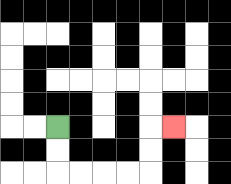{'start': '[2, 5]', 'end': '[7, 5]', 'path_directions': 'D,D,R,R,R,R,U,U,R', 'path_coordinates': '[[2, 5], [2, 6], [2, 7], [3, 7], [4, 7], [5, 7], [6, 7], [6, 6], [6, 5], [7, 5]]'}